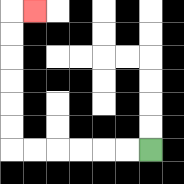{'start': '[6, 6]', 'end': '[1, 0]', 'path_directions': 'L,L,L,L,L,L,U,U,U,U,U,U,R', 'path_coordinates': '[[6, 6], [5, 6], [4, 6], [3, 6], [2, 6], [1, 6], [0, 6], [0, 5], [0, 4], [0, 3], [0, 2], [0, 1], [0, 0], [1, 0]]'}